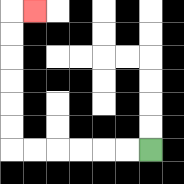{'start': '[6, 6]', 'end': '[1, 0]', 'path_directions': 'L,L,L,L,L,L,U,U,U,U,U,U,R', 'path_coordinates': '[[6, 6], [5, 6], [4, 6], [3, 6], [2, 6], [1, 6], [0, 6], [0, 5], [0, 4], [0, 3], [0, 2], [0, 1], [0, 0], [1, 0]]'}